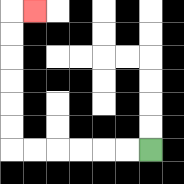{'start': '[6, 6]', 'end': '[1, 0]', 'path_directions': 'L,L,L,L,L,L,U,U,U,U,U,U,R', 'path_coordinates': '[[6, 6], [5, 6], [4, 6], [3, 6], [2, 6], [1, 6], [0, 6], [0, 5], [0, 4], [0, 3], [0, 2], [0, 1], [0, 0], [1, 0]]'}